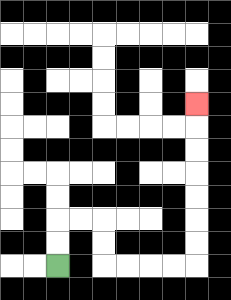{'start': '[2, 11]', 'end': '[8, 4]', 'path_directions': 'U,U,R,R,D,D,R,R,R,R,U,U,U,U,U,U,U', 'path_coordinates': '[[2, 11], [2, 10], [2, 9], [3, 9], [4, 9], [4, 10], [4, 11], [5, 11], [6, 11], [7, 11], [8, 11], [8, 10], [8, 9], [8, 8], [8, 7], [8, 6], [8, 5], [8, 4]]'}